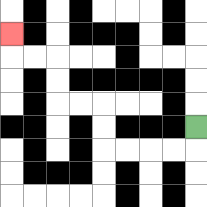{'start': '[8, 5]', 'end': '[0, 1]', 'path_directions': 'D,L,L,L,L,U,U,L,L,U,U,L,L,U', 'path_coordinates': '[[8, 5], [8, 6], [7, 6], [6, 6], [5, 6], [4, 6], [4, 5], [4, 4], [3, 4], [2, 4], [2, 3], [2, 2], [1, 2], [0, 2], [0, 1]]'}